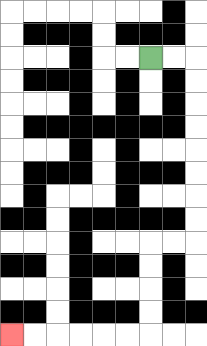{'start': '[6, 2]', 'end': '[0, 14]', 'path_directions': 'R,R,D,D,D,D,D,D,D,D,L,L,D,D,D,D,L,L,L,L,L,L', 'path_coordinates': '[[6, 2], [7, 2], [8, 2], [8, 3], [8, 4], [8, 5], [8, 6], [8, 7], [8, 8], [8, 9], [8, 10], [7, 10], [6, 10], [6, 11], [6, 12], [6, 13], [6, 14], [5, 14], [4, 14], [3, 14], [2, 14], [1, 14], [0, 14]]'}